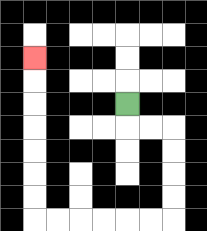{'start': '[5, 4]', 'end': '[1, 2]', 'path_directions': 'D,R,R,D,D,D,D,L,L,L,L,L,L,U,U,U,U,U,U,U', 'path_coordinates': '[[5, 4], [5, 5], [6, 5], [7, 5], [7, 6], [7, 7], [7, 8], [7, 9], [6, 9], [5, 9], [4, 9], [3, 9], [2, 9], [1, 9], [1, 8], [1, 7], [1, 6], [1, 5], [1, 4], [1, 3], [1, 2]]'}